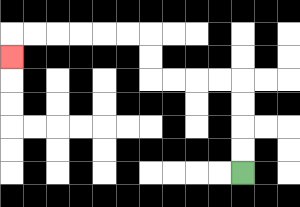{'start': '[10, 7]', 'end': '[0, 2]', 'path_directions': 'U,U,U,U,L,L,L,L,U,U,L,L,L,L,L,L,D', 'path_coordinates': '[[10, 7], [10, 6], [10, 5], [10, 4], [10, 3], [9, 3], [8, 3], [7, 3], [6, 3], [6, 2], [6, 1], [5, 1], [4, 1], [3, 1], [2, 1], [1, 1], [0, 1], [0, 2]]'}